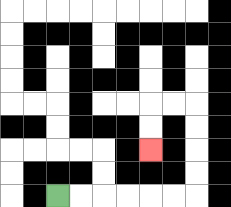{'start': '[2, 8]', 'end': '[6, 6]', 'path_directions': 'R,R,R,R,R,R,U,U,U,U,L,L,D,D', 'path_coordinates': '[[2, 8], [3, 8], [4, 8], [5, 8], [6, 8], [7, 8], [8, 8], [8, 7], [8, 6], [8, 5], [8, 4], [7, 4], [6, 4], [6, 5], [6, 6]]'}